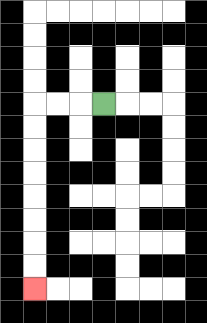{'start': '[4, 4]', 'end': '[1, 12]', 'path_directions': 'L,L,L,D,D,D,D,D,D,D,D', 'path_coordinates': '[[4, 4], [3, 4], [2, 4], [1, 4], [1, 5], [1, 6], [1, 7], [1, 8], [1, 9], [1, 10], [1, 11], [1, 12]]'}